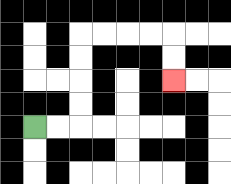{'start': '[1, 5]', 'end': '[7, 3]', 'path_directions': 'R,R,U,U,U,U,R,R,R,R,D,D', 'path_coordinates': '[[1, 5], [2, 5], [3, 5], [3, 4], [3, 3], [3, 2], [3, 1], [4, 1], [5, 1], [6, 1], [7, 1], [7, 2], [7, 3]]'}